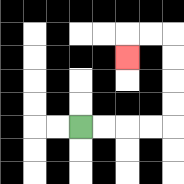{'start': '[3, 5]', 'end': '[5, 2]', 'path_directions': 'R,R,R,R,U,U,U,U,L,L,D', 'path_coordinates': '[[3, 5], [4, 5], [5, 5], [6, 5], [7, 5], [7, 4], [7, 3], [7, 2], [7, 1], [6, 1], [5, 1], [5, 2]]'}